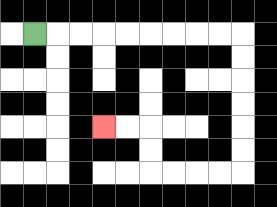{'start': '[1, 1]', 'end': '[4, 5]', 'path_directions': 'R,R,R,R,R,R,R,R,R,D,D,D,D,D,D,L,L,L,L,U,U,L,L', 'path_coordinates': '[[1, 1], [2, 1], [3, 1], [4, 1], [5, 1], [6, 1], [7, 1], [8, 1], [9, 1], [10, 1], [10, 2], [10, 3], [10, 4], [10, 5], [10, 6], [10, 7], [9, 7], [8, 7], [7, 7], [6, 7], [6, 6], [6, 5], [5, 5], [4, 5]]'}